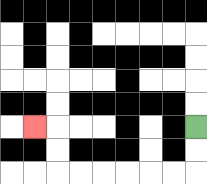{'start': '[8, 5]', 'end': '[1, 5]', 'path_directions': 'D,D,L,L,L,L,L,L,U,U,L', 'path_coordinates': '[[8, 5], [8, 6], [8, 7], [7, 7], [6, 7], [5, 7], [4, 7], [3, 7], [2, 7], [2, 6], [2, 5], [1, 5]]'}